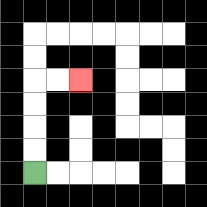{'start': '[1, 7]', 'end': '[3, 3]', 'path_directions': 'U,U,U,U,R,R', 'path_coordinates': '[[1, 7], [1, 6], [1, 5], [1, 4], [1, 3], [2, 3], [3, 3]]'}